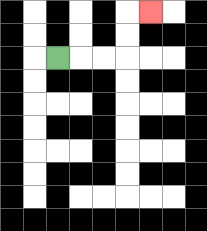{'start': '[2, 2]', 'end': '[6, 0]', 'path_directions': 'R,R,R,U,U,R', 'path_coordinates': '[[2, 2], [3, 2], [4, 2], [5, 2], [5, 1], [5, 0], [6, 0]]'}